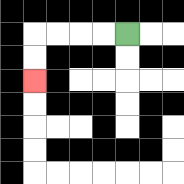{'start': '[5, 1]', 'end': '[1, 3]', 'path_directions': 'L,L,L,L,D,D', 'path_coordinates': '[[5, 1], [4, 1], [3, 1], [2, 1], [1, 1], [1, 2], [1, 3]]'}